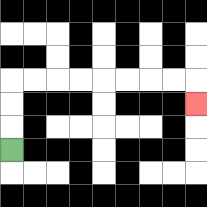{'start': '[0, 6]', 'end': '[8, 4]', 'path_directions': 'U,U,U,R,R,R,R,R,R,R,R,D', 'path_coordinates': '[[0, 6], [0, 5], [0, 4], [0, 3], [1, 3], [2, 3], [3, 3], [4, 3], [5, 3], [6, 3], [7, 3], [8, 3], [8, 4]]'}